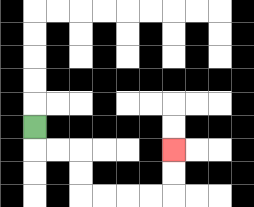{'start': '[1, 5]', 'end': '[7, 6]', 'path_directions': 'D,R,R,D,D,R,R,R,R,U,U', 'path_coordinates': '[[1, 5], [1, 6], [2, 6], [3, 6], [3, 7], [3, 8], [4, 8], [5, 8], [6, 8], [7, 8], [7, 7], [7, 6]]'}